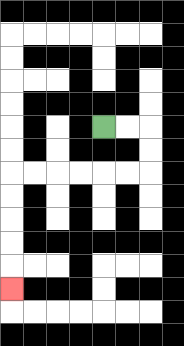{'start': '[4, 5]', 'end': '[0, 12]', 'path_directions': 'R,R,D,D,L,L,L,L,L,L,D,D,D,D,D', 'path_coordinates': '[[4, 5], [5, 5], [6, 5], [6, 6], [6, 7], [5, 7], [4, 7], [3, 7], [2, 7], [1, 7], [0, 7], [0, 8], [0, 9], [0, 10], [0, 11], [0, 12]]'}